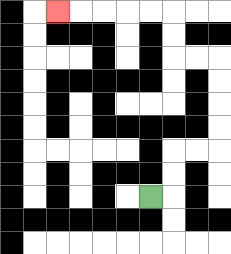{'start': '[6, 8]', 'end': '[2, 0]', 'path_directions': 'R,U,U,R,R,U,U,U,U,L,L,U,U,L,L,L,L,L', 'path_coordinates': '[[6, 8], [7, 8], [7, 7], [7, 6], [8, 6], [9, 6], [9, 5], [9, 4], [9, 3], [9, 2], [8, 2], [7, 2], [7, 1], [7, 0], [6, 0], [5, 0], [4, 0], [3, 0], [2, 0]]'}